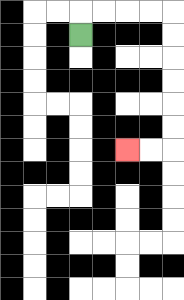{'start': '[3, 1]', 'end': '[5, 6]', 'path_directions': 'U,R,R,R,R,D,D,D,D,D,D,L,L', 'path_coordinates': '[[3, 1], [3, 0], [4, 0], [5, 0], [6, 0], [7, 0], [7, 1], [7, 2], [7, 3], [7, 4], [7, 5], [7, 6], [6, 6], [5, 6]]'}